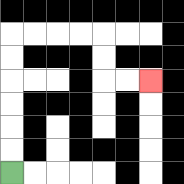{'start': '[0, 7]', 'end': '[6, 3]', 'path_directions': 'U,U,U,U,U,U,R,R,R,R,D,D,R,R', 'path_coordinates': '[[0, 7], [0, 6], [0, 5], [0, 4], [0, 3], [0, 2], [0, 1], [1, 1], [2, 1], [3, 1], [4, 1], [4, 2], [4, 3], [5, 3], [6, 3]]'}